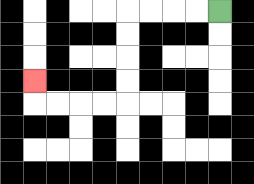{'start': '[9, 0]', 'end': '[1, 3]', 'path_directions': 'L,L,L,L,D,D,D,D,L,L,L,L,U', 'path_coordinates': '[[9, 0], [8, 0], [7, 0], [6, 0], [5, 0], [5, 1], [5, 2], [5, 3], [5, 4], [4, 4], [3, 4], [2, 4], [1, 4], [1, 3]]'}